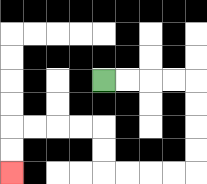{'start': '[4, 3]', 'end': '[0, 7]', 'path_directions': 'R,R,R,R,D,D,D,D,L,L,L,L,U,U,L,L,L,L,D,D', 'path_coordinates': '[[4, 3], [5, 3], [6, 3], [7, 3], [8, 3], [8, 4], [8, 5], [8, 6], [8, 7], [7, 7], [6, 7], [5, 7], [4, 7], [4, 6], [4, 5], [3, 5], [2, 5], [1, 5], [0, 5], [0, 6], [0, 7]]'}